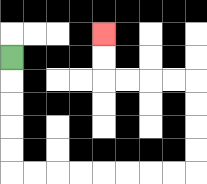{'start': '[0, 2]', 'end': '[4, 1]', 'path_directions': 'D,D,D,D,D,R,R,R,R,R,R,R,R,U,U,U,U,L,L,L,L,U,U', 'path_coordinates': '[[0, 2], [0, 3], [0, 4], [0, 5], [0, 6], [0, 7], [1, 7], [2, 7], [3, 7], [4, 7], [5, 7], [6, 7], [7, 7], [8, 7], [8, 6], [8, 5], [8, 4], [8, 3], [7, 3], [6, 3], [5, 3], [4, 3], [4, 2], [4, 1]]'}